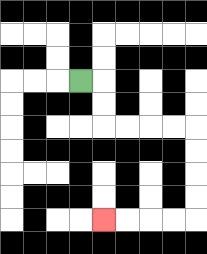{'start': '[3, 3]', 'end': '[4, 9]', 'path_directions': 'R,D,D,R,R,R,R,D,D,D,D,L,L,L,L', 'path_coordinates': '[[3, 3], [4, 3], [4, 4], [4, 5], [5, 5], [6, 5], [7, 5], [8, 5], [8, 6], [8, 7], [8, 8], [8, 9], [7, 9], [6, 9], [5, 9], [4, 9]]'}